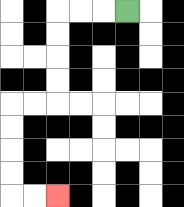{'start': '[5, 0]', 'end': '[2, 8]', 'path_directions': 'L,L,L,D,D,D,D,L,L,D,D,D,D,R,R', 'path_coordinates': '[[5, 0], [4, 0], [3, 0], [2, 0], [2, 1], [2, 2], [2, 3], [2, 4], [1, 4], [0, 4], [0, 5], [0, 6], [0, 7], [0, 8], [1, 8], [2, 8]]'}